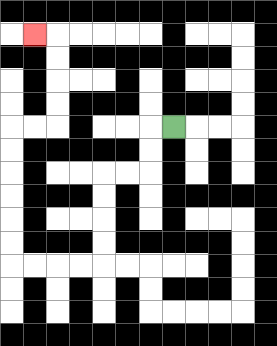{'start': '[7, 5]', 'end': '[1, 1]', 'path_directions': 'L,D,D,L,L,D,D,D,D,L,L,L,L,U,U,U,U,U,U,R,R,U,U,U,U,L', 'path_coordinates': '[[7, 5], [6, 5], [6, 6], [6, 7], [5, 7], [4, 7], [4, 8], [4, 9], [4, 10], [4, 11], [3, 11], [2, 11], [1, 11], [0, 11], [0, 10], [0, 9], [0, 8], [0, 7], [0, 6], [0, 5], [1, 5], [2, 5], [2, 4], [2, 3], [2, 2], [2, 1], [1, 1]]'}